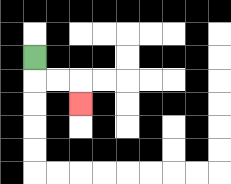{'start': '[1, 2]', 'end': '[3, 4]', 'path_directions': 'D,R,R,D', 'path_coordinates': '[[1, 2], [1, 3], [2, 3], [3, 3], [3, 4]]'}